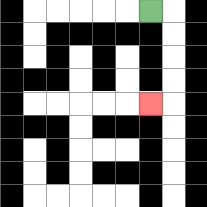{'start': '[6, 0]', 'end': '[6, 4]', 'path_directions': 'R,D,D,D,D,L', 'path_coordinates': '[[6, 0], [7, 0], [7, 1], [7, 2], [7, 3], [7, 4], [6, 4]]'}